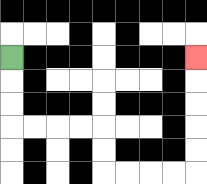{'start': '[0, 2]', 'end': '[8, 2]', 'path_directions': 'D,D,D,R,R,R,R,D,D,R,R,R,R,U,U,U,U,U', 'path_coordinates': '[[0, 2], [0, 3], [0, 4], [0, 5], [1, 5], [2, 5], [3, 5], [4, 5], [4, 6], [4, 7], [5, 7], [6, 7], [7, 7], [8, 7], [8, 6], [8, 5], [8, 4], [8, 3], [8, 2]]'}